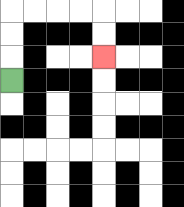{'start': '[0, 3]', 'end': '[4, 2]', 'path_directions': 'U,U,U,R,R,R,R,D,D', 'path_coordinates': '[[0, 3], [0, 2], [0, 1], [0, 0], [1, 0], [2, 0], [3, 0], [4, 0], [4, 1], [4, 2]]'}